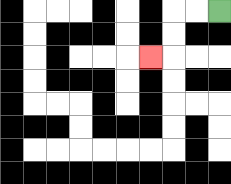{'start': '[9, 0]', 'end': '[6, 2]', 'path_directions': 'L,L,D,D,L', 'path_coordinates': '[[9, 0], [8, 0], [7, 0], [7, 1], [7, 2], [6, 2]]'}